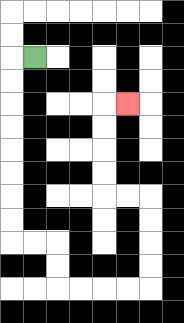{'start': '[1, 2]', 'end': '[5, 4]', 'path_directions': 'L,D,D,D,D,D,D,D,D,R,R,D,D,R,R,R,R,U,U,U,U,L,L,U,U,U,U,R', 'path_coordinates': '[[1, 2], [0, 2], [0, 3], [0, 4], [0, 5], [0, 6], [0, 7], [0, 8], [0, 9], [0, 10], [1, 10], [2, 10], [2, 11], [2, 12], [3, 12], [4, 12], [5, 12], [6, 12], [6, 11], [6, 10], [6, 9], [6, 8], [5, 8], [4, 8], [4, 7], [4, 6], [4, 5], [4, 4], [5, 4]]'}